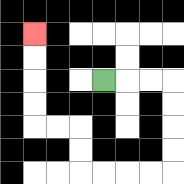{'start': '[4, 3]', 'end': '[1, 1]', 'path_directions': 'R,R,R,D,D,D,D,L,L,L,L,U,U,L,L,U,U,U,U', 'path_coordinates': '[[4, 3], [5, 3], [6, 3], [7, 3], [7, 4], [7, 5], [7, 6], [7, 7], [6, 7], [5, 7], [4, 7], [3, 7], [3, 6], [3, 5], [2, 5], [1, 5], [1, 4], [1, 3], [1, 2], [1, 1]]'}